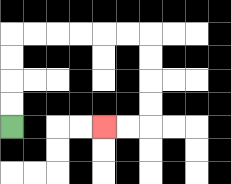{'start': '[0, 5]', 'end': '[4, 5]', 'path_directions': 'U,U,U,U,R,R,R,R,R,R,D,D,D,D,L,L', 'path_coordinates': '[[0, 5], [0, 4], [0, 3], [0, 2], [0, 1], [1, 1], [2, 1], [3, 1], [4, 1], [5, 1], [6, 1], [6, 2], [6, 3], [6, 4], [6, 5], [5, 5], [4, 5]]'}